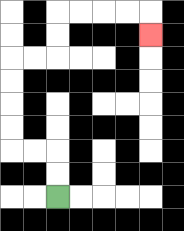{'start': '[2, 8]', 'end': '[6, 1]', 'path_directions': 'U,U,L,L,U,U,U,U,R,R,U,U,R,R,R,R,D', 'path_coordinates': '[[2, 8], [2, 7], [2, 6], [1, 6], [0, 6], [0, 5], [0, 4], [0, 3], [0, 2], [1, 2], [2, 2], [2, 1], [2, 0], [3, 0], [4, 0], [5, 0], [6, 0], [6, 1]]'}